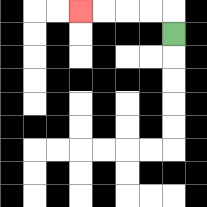{'start': '[7, 1]', 'end': '[3, 0]', 'path_directions': 'U,L,L,L,L', 'path_coordinates': '[[7, 1], [7, 0], [6, 0], [5, 0], [4, 0], [3, 0]]'}